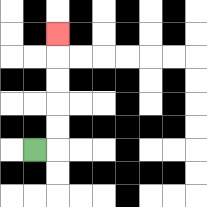{'start': '[1, 6]', 'end': '[2, 1]', 'path_directions': 'R,U,U,U,U,U', 'path_coordinates': '[[1, 6], [2, 6], [2, 5], [2, 4], [2, 3], [2, 2], [2, 1]]'}